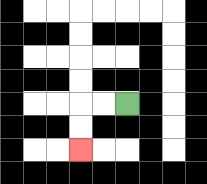{'start': '[5, 4]', 'end': '[3, 6]', 'path_directions': 'L,L,D,D', 'path_coordinates': '[[5, 4], [4, 4], [3, 4], [3, 5], [3, 6]]'}